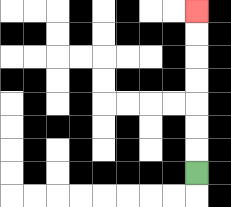{'start': '[8, 7]', 'end': '[8, 0]', 'path_directions': 'U,U,U,U,U,U,U', 'path_coordinates': '[[8, 7], [8, 6], [8, 5], [8, 4], [8, 3], [8, 2], [8, 1], [8, 0]]'}